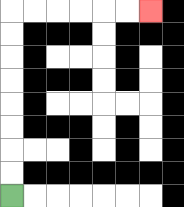{'start': '[0, 8]', 'end': '[6, 0]', 'path_directions': 'U,U,U,U,U,U,U,U,R,R,R,R,R,R', 'path_coordinates': '[[0, 8], [0, 7], [0, 6], [0, 5], [0, 4], [0, 3], [0, 2], [0, 1], [0, 0], [1, 0], [2, 0], [3, 0], [4, 0], [5, 0], [6, 0]]'}